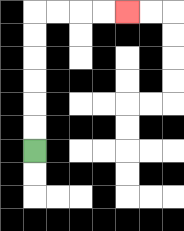{'start': '[1, 6]', 'end': '[5, 0]', 'path_directions': 'U,U,U,U,U,U,R,R,R,R', 'path_coordinates': '[[1, 6], [1, 5], [1, 4], [1, 3], [1, 2], [1, 1], [1, 0], [2, 0], [3, 0], [4, 0], [5, 0]]'}